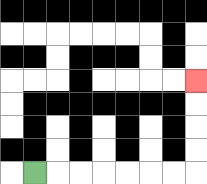{'start': '[1, 7]', 'end': '[8, 3]', 'path_directions': 'R,R,R,R,R,R,R,U,U,U,U', 'path_coordinates': '[[1, 7], [2, 7], [3, 7], [4, 7], [5, 7], [6, 7], [7, 7], [8, 7], [8, 6], [8, 5], [8, 4], [8, 3]]'}